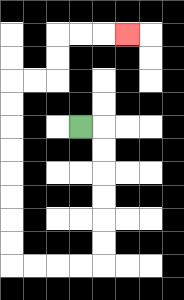{'start': '[3, 5]', 'end': '[5, 1]', 'path_directions': 'R,D,D,D,D,D,D,L,L,L,L,U,U,U,U,U,U,U,U,R,R,U,U,R,R,R', 'path_coordinates': '[[3, 5], [4, 5], [4, 6], [4, 7], [4, 8], [4, 9], [4, 10], [4, 11], [3, 11], [2, 11], [1, 11], [0, 11], [0, 10], [0, 9], [0, 8], [0, 7], [0, 6], [0, 5], [0, 4], [0, 3], [1, 3], [2, 3], [2, 2], [2, 1], [3, 1], [4, 1], [5, 1]]'}